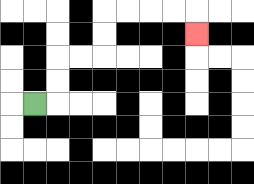{'start': '[1, 4]', 'end': '[8, 1]', 'path_directions': 'R,U,U,R,R,U,U,R,R,R,R,D', 'path_coordinates': '[[1, 4], [2, 4], [2, 3], [2, 2], [3, 2], [4, 2], [4, 1], [4, 0], [5, 0], [6, 0], [7, 0], [8, 0], [8, 1]]'}